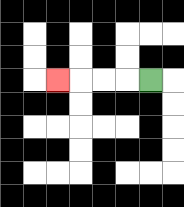{'start': '[6, 3]', 'end': '[2, 3]', 'path_directions': 'L,L,L,L', 'path_coordinates': '[[6, 3], [5, 3], [4, 3], [3, 3], [2, 3]]'}